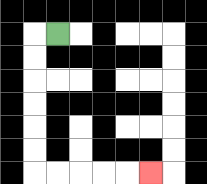{'start': '[2, 1]', 'end': '[6, 7]', 'path_directions': 'L,D,D,D,D,D,D,R,R,R,R,R', 'path_coordinates': '[[2, 1], [1, 1], [1, 2], [1, 3], [1, 4], [1, 5], [1, 6], [1, 7], [2, 7], [3, 7], [4, 7], [5, 7], [6, 7]]'}